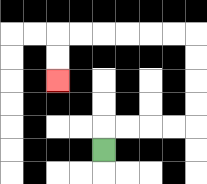{'start': '[4, 6]', 'end': '[2, 3]', 'path_directions': 'U,R,R,R,R,U,U,U,U,L,L,L,L,L,L,D,D', 'path_coordinates': '[[4, 6], [4, 5], [5, 5], [6, 5], [7, 5], [8, 5], [8, 4], [8, 3], [8, 2], [8, 1], [7, 1], [6, 1], [5, 1], [4, 1], [3, 1], [2, 1], [2, 2], [2, 3]]'}